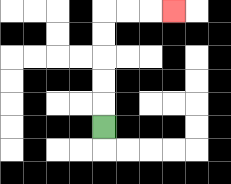{'start': '[4, 5]', 'end': '[7, 0]', 'path_directions': 'U,U,U,U,U,R,R,R', 'path_coordinates': '[[4, 5], [4, 4], [4, 3], [4, 2], [4, 1], [4, 0], [5, 0], [6, 0], [7, 0]]'}